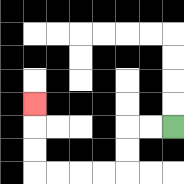{'start': '[7, 5]', 'end': '[1, 4]', 'path_directions': 'L,L,D,D,L,L,L,L,U,U,U', 'path_coordinates': '[[7, 5], [6, 5], [5, 5], [5, 6], [5, 7], [4, 7], [3, 7], [2, 7], [1, 7], [1, 6], [1, 5], [1, 4]]'}